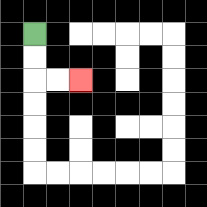{'start': '[1, 1]', 'end': '[3, 3]', 'path_directions': 'D,D,R,R', 'path_coordinates': '[[1, 1], [1, 2], [1, 3], [2, 3], [3, 3]]'}